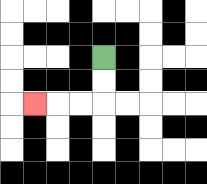{'start': '[4, 2]', 'end': '[1, 4]', 'path_directions': 'D,D,L,L,L', 'path_coordinates': '[[4, 2], [4, 3], [4, 4], [3, 4], [2, 4], [1, 4]]'}